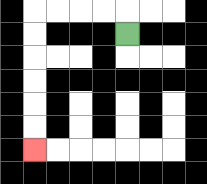{'start': '[5, 1]', 'end': '[1, 6]', 'path_directions': 'U,L,L,L,L,D,D,D,D,D,D', 'path_coordinates': '[[5, 1], [5, 0], [4, 0], [3, 0], [2, 0], [1, 0], [1, 1], [1, 2], [1, 3], [1, 4], [1, 5], [1, 6]]'}